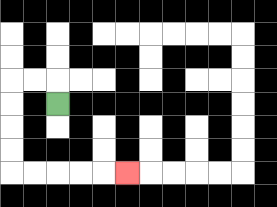{'start': '[2, 4]', 'end': '[5, 7]', 'path_directions': 'U,L,L,D,D,D,D,R,R,R,R,R', 'path_coordinates': '[[2, 4], [2, 3], [1, 3], [0, 3], [0, 4], [0, 5], [0, 6], [0, 7], [1, 7], [2, 7], [3, 7], [4, 7], [5, 7]]'}